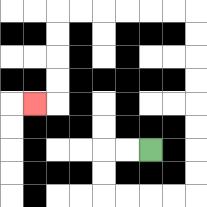{'start': '[6, 6]', 'end': '[1, 4]', 'path_directions': 'L,L,D,D,R,R,R,R,U,U,U,U,U,U,U,U,L,L,L,L,L,L,D,D,D,D,L', 'path_coordinates': '[[6, 6], [5, 6], [4, 6], [4, 7], [4, 8], [5, 8], [6, 8], [7, 8], [8, 8], [8, 7], [8, 6], [8, 5], [8, 4], [8, 3], [8, 2], [8, 1], [8, 0], [7, 0], [6, 0], [5, 0], [4, 0], [3, 0], [2, 0], [2, 1], [2, 2], [2, 3], [2, 4], [1, 4]]'}